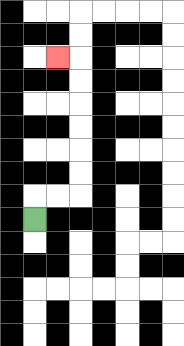{'start': '[1, 9]', 'end': '[2, 2]', 'path_directions': 'U,R,R,U,U,U,U,U,U,L', 'path_coordinates': '[[1, 9], [1, 8], [2, 8], [3, 8], [3, 7], [3, 6], [3, 5], [3, 4], [3, 3], [3, 2], [2, 2]]'}